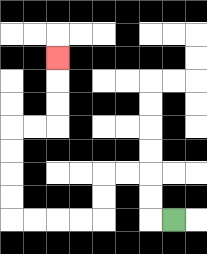{'start': '[7, 9]', 'end': '[2, 2]', 'path_directions': 'L,U,U,L,L,D,D,L,L,L,L,U,U,U,U,R,R,U,U,U', 'path_coordinates': '[[7, 9], [6, 9], [6, 8], [6, 7], [5, 7], [4, 7], [4, 8], [4, 9], [3, 9], [2, 9], [1, 9], [0, 9], [0, 8], [0, 7], [0, 6], [0, 5], [1, 5], [2, 5], [2, 4], [2, 3], [2, 2]]'}